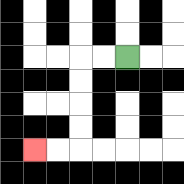{'start': '[5, 2]', 'end': '[1, 6]', 'path_directions': 'L,L,D,D,D,D,L,L', 'path_coordinates': '[[5, 2], [4, 2], [3, 2], [3, 3], [3, 4], [3, 5], [3, 6], [2, 6], [1, 6]]'}